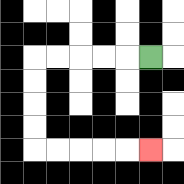{'start': '[6, 2]', 'end': '[6, 6]', 'path_directions': 'L,L,L,L,L,D,D,D,D,R,R,R,R,R', 'path_coordinates': '[[6, 2], [5, 2], [4, 2], [3, 2], [2, 2], [1, 2], [1, 3], [1, 4], [1, 5], [1, 6], [2, 6], [3, 6], [4, 6], [5, 6], [6, 6]]'}